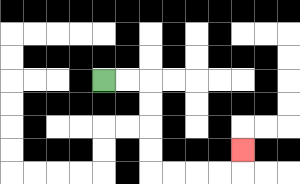{'start': '[4, 3]', 'end': '[10, 6]', 'path_directions': 'R,R,D,D,D,D,R,R,R,R,U', 'path_coordinates': '[[4, 3], [5, 3], [6, 3], [6, 4], [6, 5], [6, 6], [6, 7], [7, 7], [8, 7], [9, 7], [10, 7], [10, 6]]'}